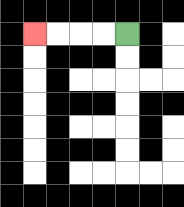{'start': '[5, 1]', 'end': '[1, 1]', 'path_directions': 'L,L,L,L', 'path_coordinates': '[[5, 1], [4, 1], [3, 1], [2, 1], [1, 1]]'}